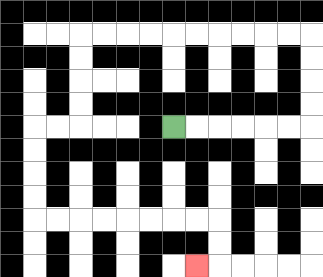{'start': '[7, 5]', 'end': '[8, 11]', 'path_directions': 'R,R,R,R,R,R,U,U,U,U,L,L,L,L,L,L,L,L,L,L,D,D,D,D,L,L,D,D,D,D,R,R,R,R,R,R,R,R,D,D,L', 'path_coordinates': '[[7, 5], [8, 5], [9, 5], [10, 5], [11, 5], [12, 5], [13, 5], [13, 4], [13, 3], [13, 2], [13, 1], [12, 1], [11, 1], [10, 1], [9, 1], [8, 1], [7, 1], [6, 1], [5, 1], [4, 1], [3, 1], [3, 2], [3, 3], [3, 4], [3, 5], [2, 5], [1, 5], [1, 6], [1, 7], [1, 8], [1, 9], [2, 9], [3, 9], [4, 9], [5, 9], [6, 9], [7, 9], [8, 9], [9, 9], [9, 10], [9, 11], [8, 11]]'}